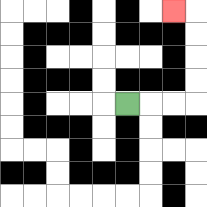{'start': '[5, 4]', 'end': '[7, 0]', 'path_directions': 'R,R,R,U,U,U,U,L', 'path_coordinates': '[[5, 4], [6, 4], [7, 4], [8, 4], [8, 3], [8, 2], [8, 1], [8, 0], [7, 0]]'}